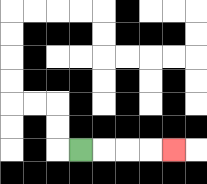{'start': '[3, 6]', 'end': '[7, 6]', 'path_directions': 'R,R,R,R', 'path_coordinates': '[[3, 6], [4, 6], [5, 6], [6, 6], [7, 6]]'}